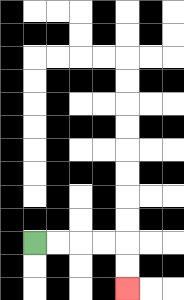{'start': '[1, 10]', 'end': '[5, 12]', 'path_directions': 'R,R,R,R,D,D', 'path_coordinates': '[[1, 10], [2, 10], [3, 10], [4, 10], [5, 10], [5, 11], [5, 12]]'}